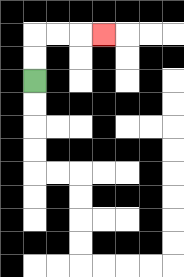{'start': '[1, 3]', 'end': '[4, 1]', 'path_directions': 'U,U,R,R,R', 'path_coordinates': '[[1, 3], [1, 2], [1, 1], [2, 1], [3, 1], [4, 1]]'}